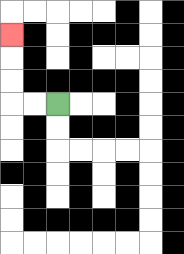{'start': '[2, 4]', 'end': '[0, 1]', 'path_directions': 'L,L,U,U,U', 'path_coordinates': '[[2, 4], [1, 4], [0, 4], [0, 3], [0, 2], [0, 1]]'}